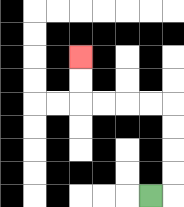{'start': '[6, 8]', 'end': '[3, 2]', 'path_directions': 'R,U,U,U,U,L,L,L,L,U,U', 'path_coordinates': '[[6, 8], [7, 8], [7, 7], [7, 6], [7, 5], [7, 4], [6, 4], [5, 4], [4, 4], [3, 4], [3, 3], [3, 2]]'}